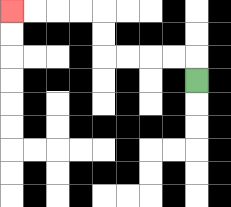{'start': '[8, 3]', 'end': '[0, 0]', 'path_directions': 'U,L,L,L,L,U,U,L,L,L,L', 'path_coordinates': '[[8, 3], [8, 2], [7, 2], [6, 2], [5, 2], [4, 2], [4, 1], [4, 0], [3, 0], [2, 0], [1, 0], [0, 0]]'}